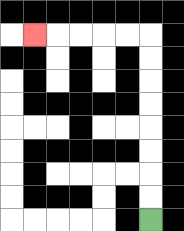{'start': '[6, 9]', 'end': '[1, 1]', 'path_directions': 'U,U,U,U,U,U,U,U,L,L,L,L,L', 'path_coordinates': '[[6, 9], [6, 8], [6, 7], [6, 6], [6, 5], [6, 4], [6, 3], [6, 2], [6, 1], [5, 1], [4, 1], [3, 1], [2, 1], [1, 1]]'}